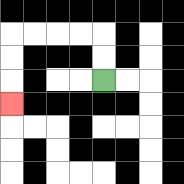{'start': '[4, 3]', 'end': '[0, 4]', 'path_directions': 'U,U,L,L,L,L,D,D,D', 'path_coordinates': '[[4, 3], [4, 2], [4, 1], [3, 1], [2, 1], [1, 1], [0, 1], [0, 2], [0, 3], [0, 4]]'}